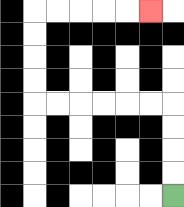{'start': '[7, 8]', 'end': '[6, 0]', 'path_directions': 'U,U,U,U,L,L,L,L,L,L,U,U,U,U,R,R,R,R,R', 'path_coordinates': '[[7, 8], [7, 7], [7, 6], [7, 5], [7, 4], [6, 4], [5, 4], [4, 4], [3, 4], [2, 4], [1, 4], [1, 3], [1, 2], [1, 1], [1, 0], [2, 0], [3, 0], [4, 0], [5, 0], [6, 0]]'}